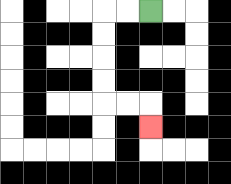{'start': '[6, 0]', 'end': '[6, 5]', 'path_directions': 'L,L,D,D,D,D,R,R,D', 'path_coordinates': '[[6, 0], [5, 0], [4, 0], [4, 1], [4, 2], [4, 3], [4, 4], [5, 4], [6, 4], [6, 5]]'}